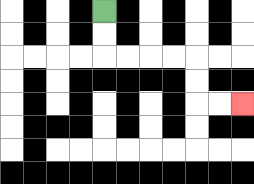{'start': '[4, 0]', 'end': '[10, 4]', 'path_directions': 'D,D,R,R,R,R,D,D,R,R', 'path_coordinates': '[[4, 0], [4, 1], [4, 2], [5, 2], [6, 2], [7, 2], [8, 2], [8, 3], [8, 4], [9, 4], [10, 4]]'}